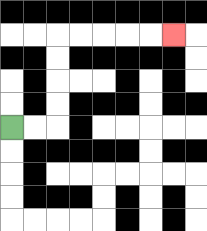{'start': '[0, 5]', 'end': '[7, 1]', 'path_directions': 'R,R,U,U,U,U,R,R,R,R,R', 'path_coordinates': '[[0, 5], [1, 5], [2, 5], [2, 4], [2, 3], [2, 2], [2, 1], [3, 1], [4, 1], [5, 1], [6, 1], [7, 1]]'}